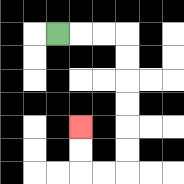{'start': '[2, 1]', 'end': '[3, 5]', 'path_directions': 'R,R,R,D,D,D,D,D,D,L,L,U,U', 'path_coordinates': '[[2, 1], [3, 1], [4, 1], [5, 1], [5, 2], [5, 3], [5, 4], [5, 5], [5, 6], [5, 7], [4, 7], [3, 7], [3, 6], [3, 5]]'}